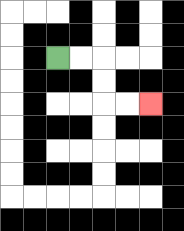{'start': '[2, 2]', 'end': '[6, 4]', 'path_directions': 'R,R,D,D,R,R', 'path_coordinates': '[[2, 2], [3, 2], [4, 2], [4, 3], [4, 4], [5, 4], [6, 4]]'}